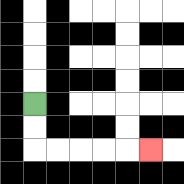{'start': '[1, 4]', 'end': '[6, 6]', 'path_directions': 'D,D,R,R,R,R,R', 'path_coordinates': '[[1, 4], [1, 5], [1, 6], [2, 6], [3, 6], [4, 6], [5, 6], [6, 6]]'}